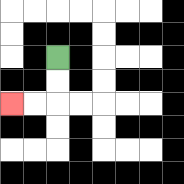{'start': '[2, 2]', 'end': '[0, 4]', 'path_directions': 'D,D,L,L', 'path_coordinates': '[[2, 2], [2, 3], [2, 4], [1, 4], [0, 4]]'}